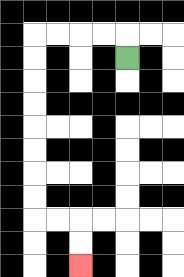{'start': '[5, 2]', 'end': '[3, 11]', 'path_directions': 'U,L,L,L,L,D,D,D,D,D,D,D,D,R,R,D,D', 'path_coordinates': '[[5, 2], [5, 1], [4, 1], [3, 1], [2, 1], [1, 1], [1, 2], [1, 3], [1, 4], [1, 5], [1, 6], [1, 7], [1, 8], [1, 9], [2, 9], [3, 9], [3, 10], [3, 11]]'}